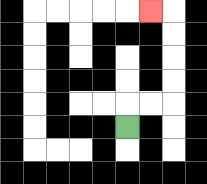{'start': '[5, 5]', 'end': '[6, 0]', 'path_directions': 'U,R,R,U,U,U,U,L', 'path_coordinates': '[[5, 5], [5, 4], [6, 4], [7, 4], [7, 3], [7, 2], [7, 1], [7, 0], [6, 0]]'}